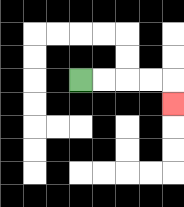{'start': '[3, 3]', 'end': '[7, 4]', 'path_directions': 'R,R,R,R,D', 'path_coordinates': '[[3, 3], [4, 3], [5, 3], [6, 3], [7, 3], [7, 4]]'}